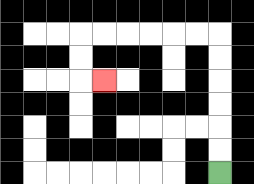{'start': '[9, 7]', 'end': '[4, 3]', 'path_directions': 'U,U,U,U,U,U,L,L,L,L,L,L,D,D,R', 'path_coordinates': '[[9, 7], [9, 6], [9, 5], [9, 4], [9, 3], [9, 2], [9, 1], [8, 1], [7, 1], [6, 1], [5, 1], [4, 1], [3, 1], [3, 2], [3, 3], [4, 3]]'}